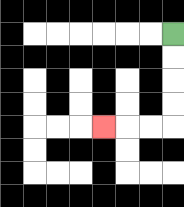{'start': '[7, 1]', 'end': '[4, 5]', 'path_directions': 'D,D,D,D,L,L,L', 'path_coordinates': '[[7, 1], [7, 2], [7, 3], [7, 4], [7, 5], [6, 5], [5, 5], [4, 5]]'}